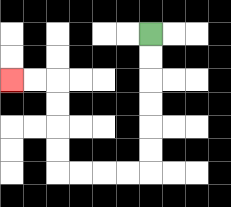{'start': '[6, 1]', 'end': '[0, 3]', 'path_directions': 'D,D,D,D,D,D,L,L,L,L,U,U,U,U,L,L', 'path_coordinates': '[[6, 1], [6, 2], [6, 3], [6, 4], [6, 5], [6, 6], [6, 7], [5, 7], [4, 7], [3, 7], [2, 7], [2, 6], [2, 5], [2, 4], [2, 3], [1, 3], [0, 3]]'}